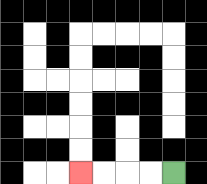{'start': '[7, 7]', 'end': '[3, 7]', 'path_directions': 'L,L,L,L', 'path_coordinates': '[[7, 7], [6, 7], [5, 7], [4, 7], [3, 7]]'}